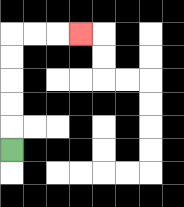{'start': '[0, 6]', 'end': '[3, 1]', 'path_directions': 'U,U,U,U,U,R,R,R', 'path_coordinates': '[[0, 6], [0, 5], [0, 4], [0, 3], [0, 2], [0, 1], [1, 1], [2, 1], [3, 1]]'}